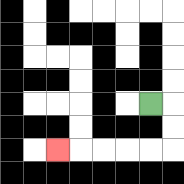{'start': '[6, 4]', 'end': '[2, 6]', 'path_directions': 'R,D,D,L,L,L,L,L', 'path_coordinates': '[[6, 4], [7, 4], [7, 5], [7, 6], [6, 6], [5, 6], [4, 6], [3, 6], [2, 6]]'}